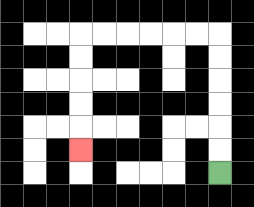{'start': '[9, 7]', 'end': '[3, 6]', 'path_directions': 'U,U,U,U,U,U,L,L,L,L,L,L,D,D,D,D,D', 'path_coordinates': '[[9, 7], [9, 6], [9, 5], [9, 4], [9, 3], [9, 2], [9, 1], [8, 1], [7, 1], [6, 1], [5, 1], [4, 1], [3, 1], [3, 2], [3, 3], [3, 4], [3, 5], [3, 6]]'}